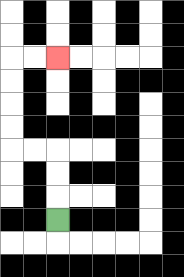{'start': '[2, 9]', 'end': '[2, 2]', 'path_directions': 'U,U,U,L,L,U,U,U,U,R,R', 'path_coordinates': '[[2, 9], [2, 8], [2, 7], [2, 6], [1, 6], [0, 6], [0, 5], [0, 4], [0, 3], [0, 2], [1, 2], [2, 2]]'}